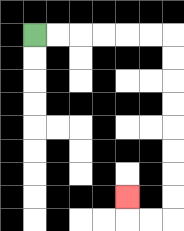{'start': '[1, 1]', 'end': '[5, 8]', 'path_directions': 'R,R,R,R,R,R,D,D,D,D,D,D,D,D,L,L,U', 'path_coordinates': '[[1, 1], [2, 1], [3, 1], [4, 1], [5, 1], [6, 1], [7, 1], [7, 2], [7, 3], [7, 4], [7, 5], [7, 6], [7, 7], [7, 8], [7, 9], [6, 9], [5, 9], [5, 8]]'}